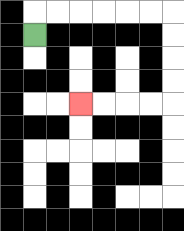{'start': '[1, 1]', 'end': '[3, 4]', 'path_directions': 'U,R,R,R,R,R,R,D,D,D,D,L,L,L,L', 'path_coordinates': '[[1, 1], [1, 0], [2, 0], [3, 0], [4, 0], [5, 0], [6, 0], [7, 0], [7, 1], [7, 2], [7, 3], [7, 4], [6, 4], [5, 4], [4, 4], [3, 4]]'}